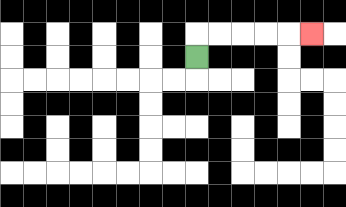{'start': '[8, 2]', 'end': '[13, 1]', 'path_directions': 'U,R,R,R,R,R', 'path_coordinates': '[[8, 2], [8, 1], [9, 1], [10, 1], [11, 1], [12, 1], [13, 1]]'}